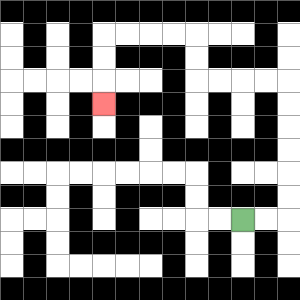{'start': '[10, 9]', 'end': '[4, 4]', 'path_directions': 'R,R,U,U,U,U,U,U,L,L,L,L,U,U,L,L,L,L,D,D,D', 'path_coordinates': '[[10, 9], [11, 9], [12, 9], [12, 8], [12, 7], [12, 6], [12, 5], [12, 4], [12, 3], [11, 3], [10, 3], [9, 3], [8, 3], [8, 2], [8, 1], [7, 1], [6, 1], [5, 1], [4, 1], [4, 2], [4, 3], [4, 4]]'}